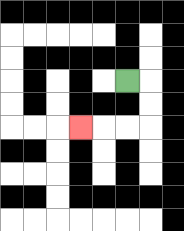{'start': '[5, 3]', 'end': '[3, 5]', 'path_directions': 'R,D,D,L,L,L', 'path_coordinates': '[[5, 3], [6, 3], [6, 4], [6, 5], [5, 5], [4, 5], [3, 5]]'}